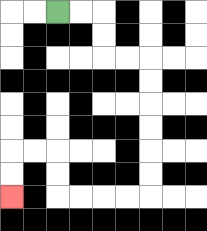{'start': '[2, 0]', 'end': '[0, 8]', 'path_directions': 'R,R,D,D,R,R,D,D,D,D,D,D,L,L,L,L,U,U,L,L,D,D', 'path_coordinates': '[[2, 0], [3, 0], [4, 0], [4, 1], [4, 2], [5, 2], [6, 2], [6, 3], [6, 4], [6, 5], [6, 6], [6, 7], [6, 8], [5, 8], [4, 8], [3, 8], [2, 8], [2, 7], [2, 6], [1, 6], [0, 6], [0, 7], [0, 8]]'}